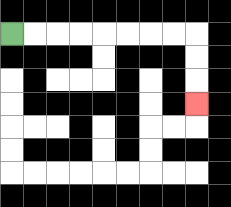{'start': '[0, 1]', 'end': '[8, 4]', 'path_directions': 'R,R,R,R,R,R,R,R,D,D,D', 'path_coordinates': '[[0, 1], [1, 1], [2, 1], [3, 1], [4, 1], [5, 1], [6, 1], [7, 1], [8, 1], [8, 2], [8, 3], [8, 4]]'}